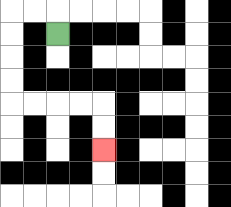{'start': '[2, 1]', 'end': '[4, 6]', 'path_directions': 'U,L,L,D,D,D,D,R,R,R,R,D,D', 'path_coordinates': '[[2, 1], [2, 0], [1, 0], [0, 0], [0, 1], [0, 2], [0, 3], [0, 4], [1, 4], [2, 4], [3, 4], [4, 4], [4, 5], [4, 6]]'}